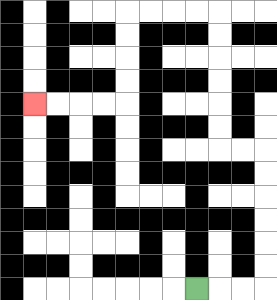{'start': '[8, 12]', 'end': '[1, 4]', 'path_directions': 'R,R,R,U,U,U,U,U,U,L,L,U,U,U,U,U,U,L,L,L,L,D,D,D,D,L,L,L,L', 'path_coordinates': '[[8, 12], [9, 12], [10, 12], [11, 12], [11, 11], [11, 10], [11, 9], [11, 8], [11, 7], [11, 6], [10, 6], [9, 6], [9, 5], [9, 4], [9, 3], [9, 2], [9, 1], [9, 0], [8, 0], [7, 0], [6, 0], [5, 0], [5, 1], [5, 2], [5, 3], [5, 4], [4, 4], [3, 4], [2, 4], [1, 4]]'}